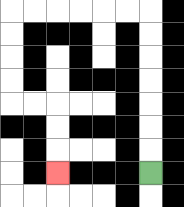{'start': '[6, 7]', 'end': '[2, 7]', 'path_directions': 'U,U,U,U,U,U,U,L,L,L,L,L,L,D,D,D,D,R,R,D,D,D', 'path_coordinates': '[[6, 7], [6, 6], [6, 5], [6, 4], [6, 3], [6, 2], [6, 1], [6, 0], [5, 0], [4, 0], [3, 0], [2, 0], [1, 0], [0, 0], [0, 1], [0, 2], [0, 3], [0, 4], [1, 4], [2, 4], [2, 5], [2, 6], [2, 7]]'}